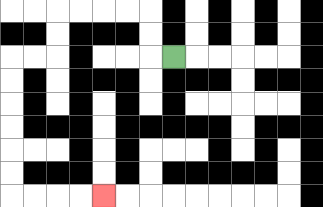{'start': '[7, 2]', 'end': '[4, 8]', 'path_directions': 'L,U,U,L,L,L,L,D,D,L,L,D,D,D,D,D,D,R,R,R,R', 'path_coordinates': '[[7, 2], [6, 2], [6, 1], [6, 0], [5, 0], [4, 0], [3, 0], [2, 0], [2, 1], [2, 2], [1, 2], [0, 2], [0, 3], [0, 4], [0, 5], [0, 6], [0, 7], [0, 8], [1, 8], [2, 8], [3, 8], [4, 8]]'}